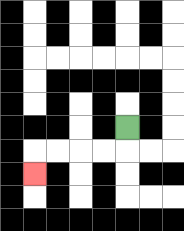{'start': '[5, 5]', 'end': '[1, 7]', 'path_directions': 'D,L,L,L,L,D', 'path_coordinates': '[[5, 5], [5, 6], [4, 6], [3, 6], [2, 6], [1, 6], [1, 7]]'}